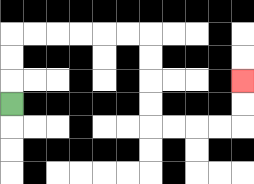{'start': '[0, 4]', 'end': '[10, 3]', 'path_directions': 'U,U,U,R,R,R,R,R,R,D,D,D,D,R,R,R,R,U,U', 'path_coordinates': '[[0, 4], [0, 3], [0, 2], [0, 1], [1, 1], [2, 1], [3, 1], [4, 1], [5, 1], [6, 1], [6, 2], [6, 3], [6, 4], [6, 5], [7, 5], [8, 5], [9, 5], [10, 5], [10, 4], [10, 3]]'}